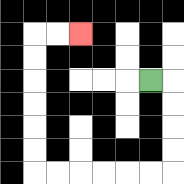{'start': '[6, 3]', 'end': '[3, 1]', 'path_directions': 'R,D,D,D,D,L,L,L,L,L,L,U,U,U,U,U,U,R,R', 'path_coordinates': '[[6, 3], [7, 3], [7, 4], [7, 5], [7, 6], [7, 7], [6, 7], [5, 7], [4, 7], [3, 7], [2, 7], [1, 7], [1, 6], [1, 5], [1, 4], [1, 3], [1, 2], [1, 1], [2, 1], [3, 1]]'}